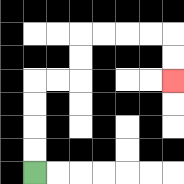{'start': '[1, 7]', 'end': '[7, 3]', 'path_directions': 'U,U,U,U,R,R,U,U,R,R,R,R,D,D', 'path_coordinates': '[[1, 7], [1, 6], [1, 5], [1, 4], [1, 3], [2, 3], [3, 3], [3, 2], [3, 1], [4, 1], [5, 1], [6, 1], [7, 1], [7, 2], [7, 3]]'}